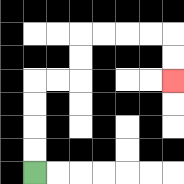{'start': '[1, 7]', 'end': '[7, 3]', 'path_directions': 'U,U,U,U,R,R,U,U,R,R,R,R,D,D', 'path_coordinates': '[[1, 7], [1, 6], [1, 5], [1, 4], [1, 3], [2, 3], [3, 3], [3, 2], [3, 1], [4, 1], [5, 1], [6, 1], [7, 1], [7, 2], [7, 3]]'}